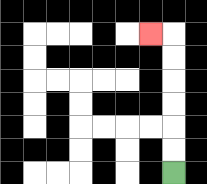{'start': '[7, 7]', 'end': '[6, 1]', 'path_directions': 'U,U,U,U,U,U,L', 'path_coordinates': '[[7, 7], [7, 6], [7, 5], [7, 4], [7, 3], [7, 2], [7, 1], [6, 1]]'}